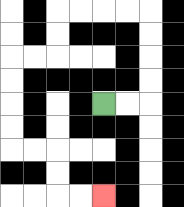{'start': '[4, 4]', 'end': '[4, 8]', 'path_directions': 'R,R,U,U,U,U,L,L,L,L,D,D,L,L,D,D,D,D,R,R,D,D,R,R', 'path_coordinates': '[[4, 4], [5, 4], [6, 4], [6, 3], [6, 2], [6, 1], [6, 0], [5, 0], [4, 0], [3, 0], [2, 0], [2, 1], [2, 2], [1, 2], [0, 2], [0, 3], [0, 4], [0, 5], [0, 6], [1, 6], [2, 6], [2, 7], [2, 8], [3, 8], [4, 8]]'}